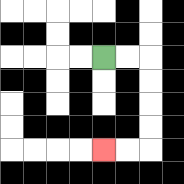{'start': '[4, 2]', 'end': '[4, 6]', 'path_directions': 'R,R,D,D,D,D,L,L', 'path_coordinates': '[[4, 2], [5, 2], [6, 2], [6, 3], [6, 4], [6, 5], [6, 6], [5, 6], [4, 6]]'}